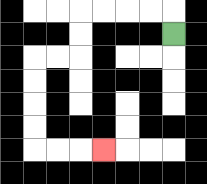{'start': '[7, 1]', 'end': '[4, 6]', 'path_directions': 'U,L,L,L,L,D,D,L,L,D,D,D,D,R,R,R', 'path_coordinates': '[[7, 1], [7, 0], [6, 0], [5, 0], [4, 0], [3, 0], [3, 1], [3, 2], [2, 2], [1, 2], [1, 3], [1, 4], [1, 5], [1, 6], [2, 6], [3, 6], [4, 6]]'}